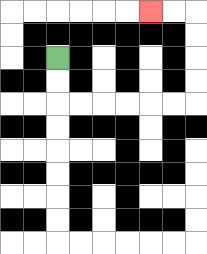{'start': '[2, 2]', 'end': '[6, 0]', 'path_directions': 'D,D,R,R,R,R,R,R,U,U,U,U,L,L', 'path_coordinates': '[[2, 2], [2, 3], [2, 4], [3, 4], [4, 4], [5, 4], [6, 4], [7, 4], [8, 4], [8, 3], [8, 2], [8, 1], [8, 0], [7, 0], [6, 0]]'}